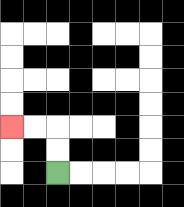{'start': '[2, 7]', 'end': '[0, 5]', 'path_directions': 'U,U,L,L', 'path_coordinates': '[[2, 7], [2, 6], [2, 5], [1, 5], [0, 5]]'}